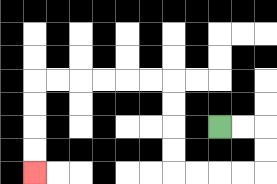{'start': '[9, 5]', 'end': '[1, 7]', 'path_directions': 'R,R,D,D,L,L,L,L,U,U,U,U,L,L,L,L,L,L,D,D,D,D', 'path_coordinates': '[[9, 5], [10, 5], [11, 5], [11, 6], [11, 7], [10, 7], [9, 7], [8, 7], [7, 7], [7, 6], [7, 5], [7, 4], [7, 3], [6, 3], [5, 3], [4, 3], [3, 3], [2, 3], [1, 3], [1, 4], [1, 5], [1, 6], [1, 7]]'}